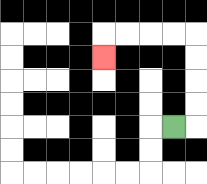{'start': '[7, 5]', 'end': '[4, 2]', 'path_directions': 'R,U,U,U,U,L,L,L,L,D', 'path_coordinates': '[[7, 5], [8, 5], [8, 4], [8, 3], [8, 2], [8, 1], [7, 1], [6, 1], [5, 1], [4, 1], [4, 2]]'}